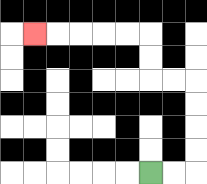{'start': '[6, 7]', 'end': '[1, 1]', 'path_directions': 'R,R,U,U,U,U,L,L,U,U,L,L,L,L,L', 'path_coordinates': '[[6, 7], [7, 7], [8, 7], [8, 6], [8, 5], [8, 4], [8, 3], [7, 3], [6, 3], [6, 2], [6, 1], [5, 1], [4, 1], [3, 1], [2, 1], [1, 1]]'}